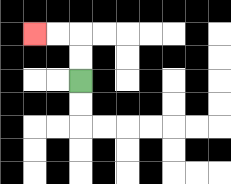{'start': '[3, 3]', 'end': '[1, 1]', 'path_directions': 'U,U,L,L', 'path_coordinates': '[[3, 3], [3, 2], [3, 1], [2, 1], [1, 1]]'}